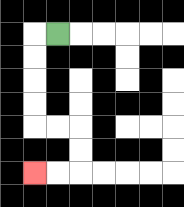{'start': '[2, 1]', 'end': '[1, 7]', 'path_directions': 'L,D,D,D,D,R,R,D,D,L,L', 'path_coordinates': '[[2, 1], [1, 1], [1, 2], [1, 3], [1, 4], [1, 5], [2, 5], [3, 5], [3, 6], [3, 7], [2, 7], [1, 7]]'}